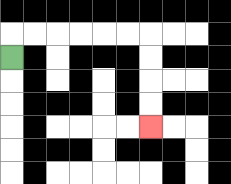{'start': '[0, 2]', 'end': '[6, 5]', 'path_directions': 'U,R,R,R,R,R,R,D,D,D,D', 'path_coordinates': '[[0, 2], [0, 1], [1, 1], [2, 1], [3, 1], [4, 1], [5, 1], [6, 1], [6, 2], [6, 3], [6, 4], [6, 5]]'}